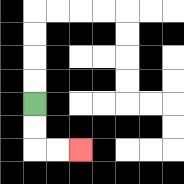{'start': '[1, 4]', 'end': '[3, 6]', 'path_directions': 'D,D,R,R', 'path_coordinates': '[[1, 4], [1, 5], [1, 6], [2, 6], [3, 6]]'}